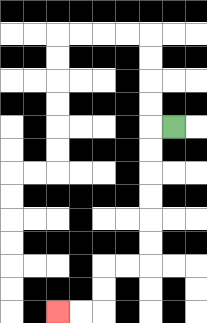{'start': '[7, 5]', 'end': '[2, 13]', 'path_directions': 'L,D,D,D,D,D,D,L,L,D,D,L,L', 'path_coordinates': '[[7, 5], [6, 5], [6, 6], [6, 7], [6, 8], [6, 9], [6, 10], [6, 11], [5, 11], [4, 11], [4, 12], [4, 13], [3, 13], [2, 13]]'}